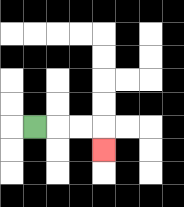{'start': '[1, 5]', 'end': '[4, 6]', 'path_directions': 'R,R,R,D', 'path_coordinates': '[[1, 5], [2, 5], [3, 5], [4, 5], [4, 6]]'}